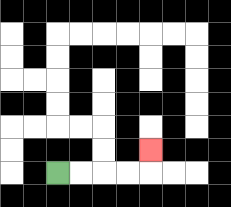{'start': '[2, 7]', 'end': '[6, 6]', 'path_directions': 'R,R,R,R,U', 'path_coordinates': '[[2, 7], [3, 7], [4, 7], [5, 7], [6, 7], [6, 6]]'}